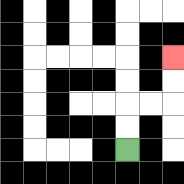{'start': '[5, 6]', 'end': '[7, 2]', 'path_directions': 'U,U,R,R,U,U', 'path_coordinates': '[[5, 6], [5, 5], [5, 4], [6, 4], [7, 4], [7, 3], [7, 2]]'}